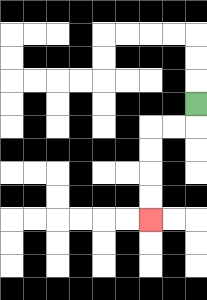{'start': '[8, 4]', 'end': '[6, 9]', 'path_directions': 'D,L,L,D,D,D,D', 'path_coordinates': '[[8, 4], [8, 5], [7, 5], [6, 5], [6, 6], [6, 7], [6, 8], [6, 9]]'}